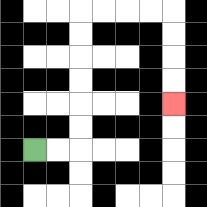{'start': '[1, 6]', 'end': '[7, 4]', 'path_directions': 'R,R,U,U,U,U,U,U,R,R,R,R,D,D,D,D', 'path_coordinates': '[[1, 6], [2, 6], [3, 6], [3, 5], [3, 4], [3, 3], [3, 2], [3, 1], [3, 0], [4, 0], [5, 0], [6, 0], [7, 0], [7, 1], [7, 2], [7, 3], [7, 4]]'}